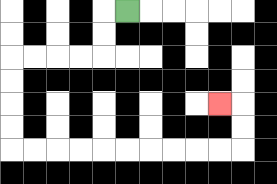{'start': '[5, 0]', 'end': '[9, 4]', 'path_directions': 'L,D,D,L,L,L,L,D,D,D,D,R,R,R,R,R,R,R,R,R,R,U,U,L', 'path_coordinates': '[[5, 0], [4, 0], [4, 1], [4, 2], [3, 2], [2, 2], [1, 2], [0, 2], [0, 3], [0, 4], [0, 5], [0, 6], [1, 6], [2, 6], [3, 6], [4, 6], [5, 6], [6, 6], [7, 6], [8, 6], [9, 6], [10, 6], [10, 5], [10, 4], [9, 4]]'}